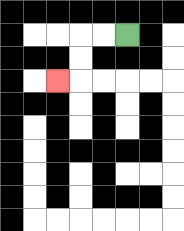{'start': '[5, 1]', 'end': '[2, 3]', 'path_directions': 'L,L,D,D,L', 'path_coordinates': '[[5, 1], [4, 1], [3, 1], [3, 2], [3, 3], [2, 3]]'}